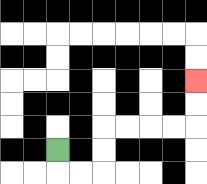{'start': '[2, 6]', 'end': '[8, 3]', 'path_directions': 'D,R,R,U,U,R,R,R,R,U,U', 'path_coordinates': '[[2, 6], [2, 7], [3, 7], [4, 7], [4, 6], [4, 5], [5, 5], [6, 5], [7, 5], [8, 5], [8, 4], [8, 3]]'}